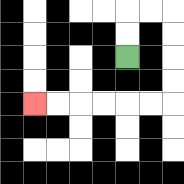{'start': '[5, 2]', 'end': '[1, 4]', 'path_directions': 'U,U,R,R,D,D,D,D,L,L,L,L,L,L', 'path_coordinates': '[[5, 2], [5, 1], [5, 0], [6, 0], [7, 0], [7, 1], [7, 2], [7, 3], [7, 4], [6, 4], [5, 4], [4, 4], [3, 4], [2, 4], [1, 4]]'}